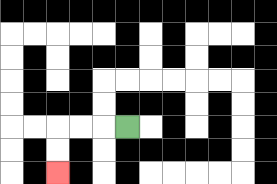{'start': '[5, 5]', 'end': '[2, 7]', 'path_directions': 'L,L,L,D,D', 'path_coordinates': '[[5, 5], [4, 5], [3, 5], [2, 5], [2, 6], [2, 7]]'}